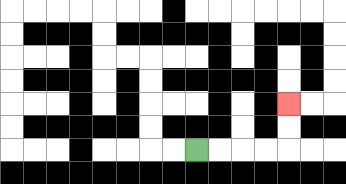{'start': '[8, 6]', 'end': '[12, 4]', 'path_directions': 'R,R,R,R,U,U', 'path_coordinates': '[[8, 6], [9, 6], [10, 6], [11, 6], [12, 6], [12, 5], [12, 4]]'}